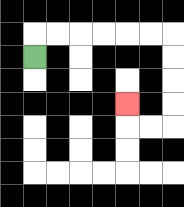{'start': '[1, 2]', 'end': '[5, 4]', 'path_directions': 'U,R,R,R,R,R,R,D,D,D,D,L,L,U', 'path_coordinates': '[[1, 2], [1, 1], [2, 1], [3, 1], [4, 1], [5, 1], [6, 1], [7, 1], [7, 2], [7, 3], [7, 4], [7, 5], [6, 5], [5, 5], [5, 4]]'}